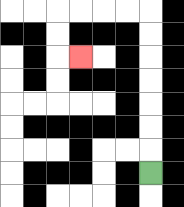{'start': '[6, 7]', 'end': '[3, 2]', 'path_directions': 'U,U,U,U,U,U,U,L,L,L,L,D,D,R', 'path_coordinates': '[[6, 7], [6, 6], [6, 5], [6, 4], [6, 3], [6, 2], [6, 1], [6, 0], [5, 0], [4, 0], [3, 0], [2, 0], [2, 1], [2, 2], [3, 2]]'}